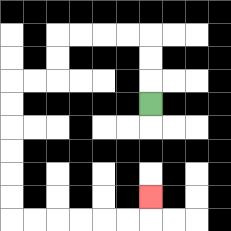{'start': '[6, 4]', 'end': '[6, 8]', 'path_directions': 'U,U,U,L,L,L,L,D,D,L,L,D,D,D,D,D,D,R,R,R,R,R,R,U', 'path_coordinates': '[[6, 4], [6, 3], [6, 2], [6, 1], [5, 1], [4, 1], [3, 1], [2, 1], [2, 2], [2, 3], [1, 3], [0, 3], [0, 4], [0, 5], [0, 6], [0, 7], [0, 8], [0, 9], [1, 9], [2, 9], [3, 9], [4, 9], [5, 9], [6, 9], [6, 8]]'}